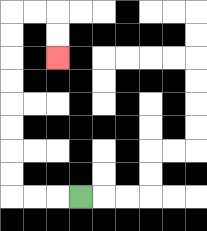{'start': '[3, 8]', 'end': '[2, 2]', 'path_directions': 'L,L,L,U,U,U,U,U,U,U,U,R,R,D,D', 'path_coordinates': '[[3, 8], [2, 8], [1, 8], [0, 8], [0, 7], [0, 6], [0, 5], [0, 4], [0, 3], [0, 2], [0, 1], [0, 0], [1, 0], [2, 0], [2, 1], [2, 2]]'}